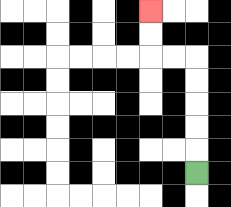{'start': '[8, 7]', 'end': '[6, 0]', 'path_directions': 'U,U,U,U,U,L,L,U,U', 'path_coordinates': '[[8, 7], [8, 6], [8, 5], [8, 4], [8, 3], [8, 2], [7, 2], [6, 2], [6, 1], [6, 0]]'}